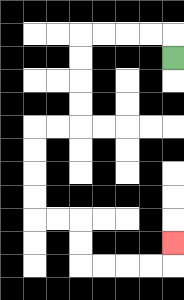{'start': '[7, 2]', 'end': '[7, 10]', 'path_directions': 'U,L,L,L,L,D,D,D,D,L,L,D,D,D,D,R,R,D,D,R,R,R,R,U', 'path_coordinates': '[[7, 2], [7, 1], [6, 1], [5, 1], [4, 1], [3, 1], [3, 2], [3, 3], [3, 4], [3, 5], [2, 5], [1, 5], [1, 6], [1, 7], [1, 8], [1, 9], [2, 9], [3, 9], [3, 10], [3, 11], [4, 11], [5, 11], [6, 11], [7, 11], [7, 10]]'}